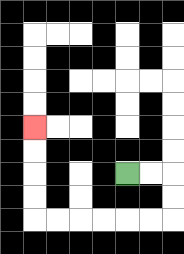{'start': '[5, 7]', 'end': '[1, 5]', 'path_directions': 'R,R,D,D,L,L,L,L,L,L,U,U,U,U', 'path_coordinates': '[[5, 7], [6, 7], [7, 7], [7, 8], [7, 9], [6, 9], [5, 9], [4, 9], [3, 9], [2, 9], [1, 9], [1, 8], [1, 7], [1, 6], [1, 5]]'}